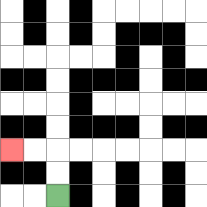{'start': '[2, 8]', 'end': '[0, 6]', 'path_directions': 'U,U,L,L', 'path_coordinates': '[[2, 8], [2, 7], [2, 6], [1, 6], [0, 6]]'}